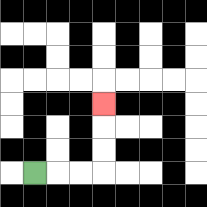{'start': '[1, 7]', 'end': '[4, 4]', 'path_directions': 'R,R,R,U,U,U', 'path_coordinates': '[[1, 7], [2, 7], [3, 7], [4, 7], [4, 6], [4, 5], [4, 4]]'}